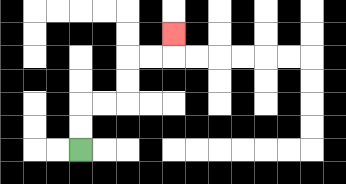{'start': '[3, 6]', 'end': '[7, 1]', 'path_directions': 'U,U,R,R,U,U,R,R,U', 'path_coordinates': '[[3, 6], [3, 5], [3, 4], [4, 4], [5, 4], [5, 3], [5, 2], [6, 2], [7, 2], [7, 1]]'}